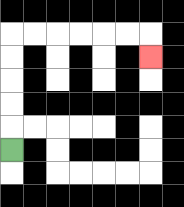{'start': '[0, 6]', 'end': '[6, 2]', 'path_directions': 'U,U,U,U,U,R,R,R,R,R,R,D', 'path_coordinates': '[[0, 6], [0, 5], [0, 4], [0, 3], [0, 2], [0, 1], [1, 1], [2, 1], [3, 1], [4, 1], [5, 1], [6, 1], [6, 2]]'}